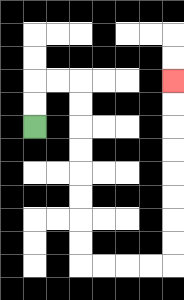{'start': '[1, 5]', 'end': '[7, 3]', 'path_directions': 'U,U,R,R,D,D,D,D,D,D,D,D,R,R,R,R,U,U,U,U,U,U,U,U', 'path_coordinates': '[[1, 5], [1, 4], [1, 3], [2, 3], [3, 3], [3, 4], [3, 5], [3, 6], [3, 7], [3, 8], [3, 9], [3, 10], [3, 11], [4, 11], [5, 11], [6, 11], [7, 11], [7, 10], [7, 9], [7, 8], [7, 7], [7, 6], [7, 5], [7, 4], [7, 3]]'}